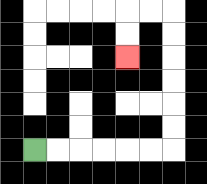{'start': '[1, 6]', 'end': '[5, 2]', 'path_directions': 'R,R,R,R,R,R,U,U,U,U,U,U,L,L,D,D', 'path_coordinates': '[[1, 6], [2, 6], [3, 6], [4, 6], [5, 6], [6, 6], [7, 6], [7, 5], [7, 4], [7, 3], [7, 2], [7, 1], [7, 0], [6, 0], [5, 0], [5, 1], [5, 2]]'}